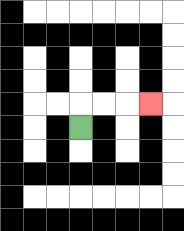{'start': '[3, 5]', 'end': '[6, 4]', 'path_directions': 'U,R,R,R', 'path_coordinates': '[[3, 5], [3, 4], [4, 4], [5, 4], [6, 4]]'}